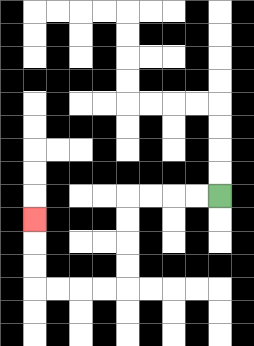{'start': '[9, 8]', 'end': '[1, 9]', 'path_directions': 'L,L,L,L,D,D,D,D,L,L,L,L,U,U,U', 'path_coordinates': '[[9, 8], [8, 8], [7, 8], [6, 8], [5, 8], [5, 9], [5, 10], [5, 11], [5, 12], [4, 12], [3, 12], [2, 12], [1, 12], [1, 11], [1, 10], [1, 9]]'}